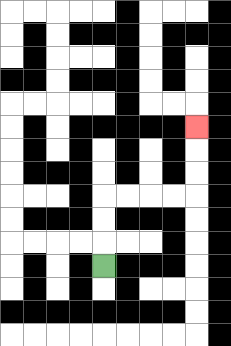{'start': '[4, 11]', 'end': '[8, 5]', 'path_directions': 'U,U,U,R,R,R,R,U,U,U', 'path_coordinates': '[[4, 11], [4, 10], [4, 9], [4, 8], [5, 8], [6, 8], [7, 8], [8, 8], [8, 7], [8, 6], [8, 5]]'}